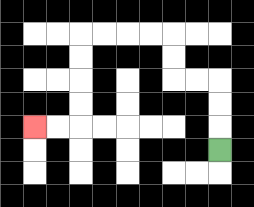{'start': '[9, 6]', 'end': '[1, 5]', 'path_directions': 'U,U,U,L,L,U,U,L,L,L,L,D,D,D,D,L,L', 'path_coordinates': '[[9, 6], [9, 5], [9, 4], [9, 3], [8, 3], [7, 3], [7, 2], [7, 1], [6, 1], [5, 1], [4, 1], [3, 1], [3, 2], [3, 3], [3, 4], [3, 5], [2, 5], [1, 5]]'}